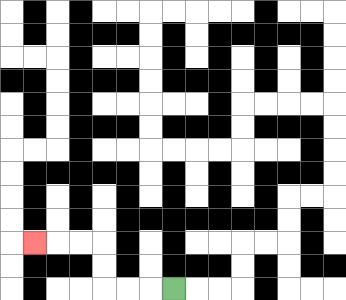{'start': '[7, 12]', 'end': '[1, 10]', 'path_directions': 'L,L,L,U,U,L,L,L', 'path_coordinates': '[[7, 12], [6, 12], [5, 12], [4, 12], [4, 11], [4, 10], [3, 10], [2, 10], [1, 10]]'}